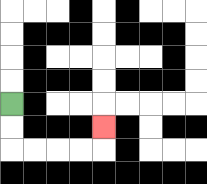{'start': '[0, 4]', 'end': '[4, 5]', 'path_directions': 'D,D,R,R,R,R,U', 'path_coordinates': '[[0, 4], [0, 5], [0, 6], [1, 6], [2, 6], [3, 6], [4, 6], [4, 5]]'}